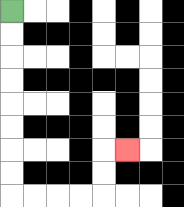{'start': '[0, 0]', 'end': '[5, 6]', 'path_directions': 'D,D,D,D,D,D,D,D,R,R,R,R,U,U,R', 'path_coordinates': '[[0, 0], [0, 1], [0, 2], [0, 3], [0, 4], [0, 5], [0, 6], [0, 7], [0, 8], [1, 8], [2, 8], [3, 8], [4, 8], [4, 7], [4, 6], [5, 6]]'}